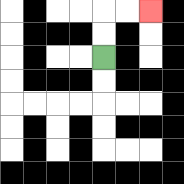{'start': '[4, 2]', 'end': '[6, 0]', 'path_directions': 'U,U,R,R', 'path_coordinates': '[[4, 2], [4, 1], [4, 0], [5, 0], [6, 0]]'}